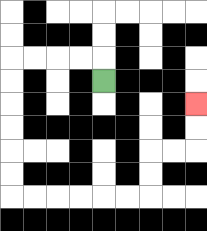{'start': '[4, 3]', 'end': '[8, 4]', 'path_directions': 'U,L,L,L,L,D,D,D,D,D,D,R,R,R,R,R,R,U,U,R,R,U,U', 'path_coordinates': '[[4, 3], [4, 2], [3, 2], [2, 2], [1, 2], [0, 2], [0, 3], [0, 4], [0, 5], [0, 6], [0, 7], [0, 8], [1, 8], [2, 8], [3, 8], [4, 8], [5, 8], [6, 8], [6, 7], [6, 6], [7, 6], [8, 6], [8, 5], [8, 4]]'}